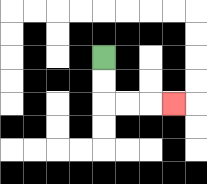{'start': '[4, 2]', 'end': '[7, 4]', 'path_directions': 'D,D,R,R,R', 'path_coordinates': '[[4, 2], [4, 3], [4, 4], [5, 4], [6, 4], [7, 4]]'}